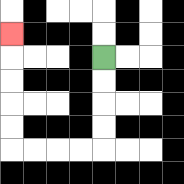{'start': '[4, 2]', 'end': '[0, 1]', 'path_directions': 'D,D,D,D,L,L,L,L,U,U,U,U,U', 'path_coordinates': '[[4, 2], [4, 3], [4, 4], [4, 5], [4, 6], [3, 6], [2, 6], [1, 6], [0, 6], [0, 5], [0, 4], [0, 3], [0, 2], [0, 1]]'}